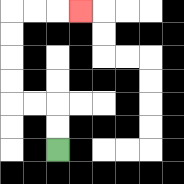{'start': '[2, 6]', 'end': '[3, 0]', 'path_directions': 'U,U,L,L,U,U,U,U,R,R,R', 'path_coordinates': '[[2, 6], [2, 5], [2, 4], [1, 4], [0, 4], [0, 3], [0, 2], [0, 1], [0, 0], [1, 0], [2, 0], [3, 0]]'}